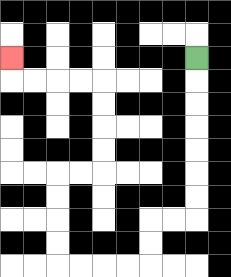{'start': '[8, 2]', 'end': '[0, 2]', 'path_directions': 'D,D,D,D,D,D,D,L,L,D,D,L,L,L,L,U,U,U,U,R,R,U,U,U,U,L,L,L,L,U', 'path_coordinates': '[[8, 2], [8, 3], [8, 4], [8, 5], [8, 6], [8, 7], [8, 8], [8, 9], [7, 9], [6, 9], [6, 10], [6, 11], [5, 11], [4, 11], [3, 11], [2, 11], [2, 10], [2, 9], [2, 8], [2, 7], [3, 7], [4, 7], [4, 6], [4, 5], [4, 4], [4, 3], [3, 3], [2, 3], [1, 3], [0, 3], [0, 2]]'}